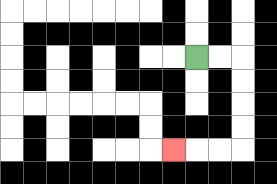{'start': '[8, 2]', 'end': '[7, 6]', 'path_directions': 'R,R,D,D,D,D,L,L,L', 'path_coordinates': '[[8, 2], [9, 2], [10, 2], [10, 3], [10, 4], [10, 5], [10, 6], [9, 6], [8, 6], [7, 6]]'}